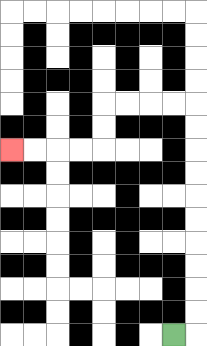{'start': '[7, 14]', 'end': '[0, 6]', 'path_directions': 'R,U,U,U,U,U,U,U,U,U,U,L,L,L,L,D,D,L,L,L,L', 'path_coordinates': '[[7, 14], [8, 14], [8, 13], [8, 12], [8, 11], [8, 10], [8, 9], [8, 8], [8, 7], [8, 6], [8, 5], [8, 4], [7, 4], [6, 4], [5, 4], [4, 4], [4, 5], [4, 6], [3, 6], [2, 6], [1, 6], [0, 6]]'}